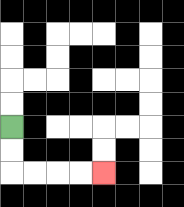{'start': '[0, 5]', 'end': '[4, 7]', 'path_directions': 'D,D,R,R,R,R', 'path_coordinates': '[[0, 5], [0, 6], [0, 7], [1, 7], [2, 7], [3, 7], [4, 7]]'}